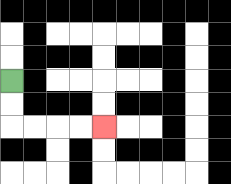{'start': '[0, 3]', 'end': '[4, 5]', 'path_directions': 'D,D,R,R,R,R', 'path_coordinates': '[[0, 3], [0, 4], [0, 5], [1, 5], [2, 5], [3, 5], [4, 5]]'}